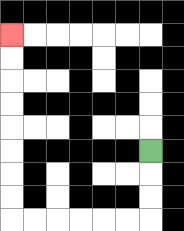{'start': '[6, 6]', 'end': '[0, 1]', 'path_directions': 'D,D,D,L,L,L,L,L,L,U,U,U,U,U,U,U,U', 'path_coordinates': '[[6, 6], [6, 7], [6, 8], [6, 9], [5, 9], [4, 9], [3, 9], [2, 9], [1, 9], [0, 9], [0, 8], [0, 7], [0, 6], [0, 5], [0, 4], [0, 3], [0, 2], [0, 1]]'}